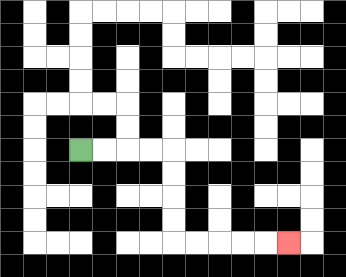{'start': '[3, 6]', 'end': '[12, 10]', 'path_directions': 'R,R,R,R,D,D,D,D,R,R,R,R,R', 'path_coordinates': '[[3, 6], [4, 6], [5, 6], [6, 6], [7, 6], [7, 7], [7, 8], [7, 9], [7, 10], [8, 10], [9, 10], [10, 10], [11, 10], [12, 10]]'}